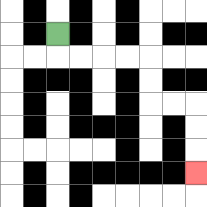{'start': '[2, 1]', 'end': '[8, 7]', 'path_directions': 'D,R,R,R,R,D,D,R,R,D,D,D', 'path_coordinates': '[[2, 1], [2, 2], [3, 2], [4, 2], [5, 2], [6, 2], [6, 3], [6, 4], [7, 4], [8, 4], [8, 5], [8, 6], [8, 7]]'}